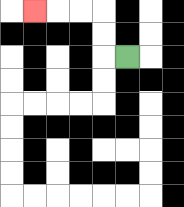{'start': '[5, 2]', 'end': '[1, 0]', 'path_directions': 'L,U,U,L,L,L', 'path_coordinates': '[[5, 2], [4, 2], [4, 1], [4, 0], [3, 0], [2, 0], [1, 0]]'}